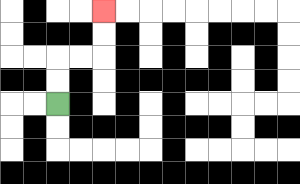{'start': '[2, 4]', 'end': '[4, 0]', 'path_directions': 'U,U,R,R,U,U', 'path_coordinates': '[[2, 4], [2, 3], [2, 2], [3, 2], [4, 2], [4, 1], [4, 0]]'}